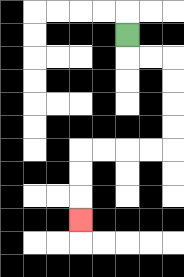{'start': '[5, 1]', 'end': '[3, 9]', 'path_directions': 'D,R,R,D,D,D,D,L,L,L,L,D,D,D', 'path_coordinates': '[[5, 1], [5, 2], [6, 2], [7, 2], [7, 3], [7, 4], [7, 5], [7, 6], [6, 6], [5, 6], [4, 6], [3, 6], [3, 7], [3, 8], [3, 9]]'}